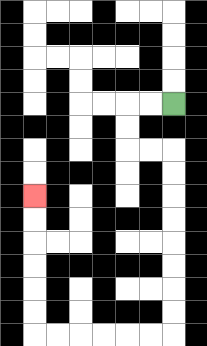{'start': '[7, 4]', 'end': '[1, 8]', 'path_directions': 'L,L,D,D,R,R,D,D,D,D,D,D,D,D,L,L,L,L,L,L,U,U,U,U,U,U', 'path_coordinates': '[[7, 4], [6, 4], [5, 4], [5, 5], [5, 6], [6, 6], [7, 6], [7, 7], [7, 8], [7, 9], [7, 10], [7, 11], [7, 12], [7, 13], [7, 14], [6, 14], [5, 14], [4, 14], [3, 14], [2, 14], [1, 14], [1, 13], [1, 12], [1, 11], [1, 10], [1, 9], [1, 8]]'}